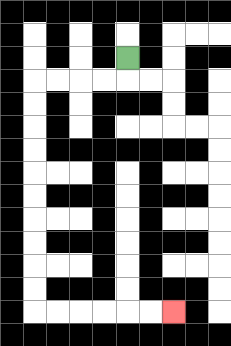{'start': '[5, 2]', 'end': '[7, 13]', 'path_directions': 'D,L,L,L,L,D,D,D,D,D,D,D,D,D,D,R,R,R,R,R,R', 'path_coordinates': '[[5, 2], [5, 3], [4, 3], [3, 3], [2, 3], [1, 3], [1, 4], [1, 5], [1, 6], [1, 7], [1, 8], [1, 9], [1, 10], [1, 11], [1, 12], [1, 13], [2, 13], [3, 13], [4, 13], [5, 13], [6, 13], [7, 13]]'}